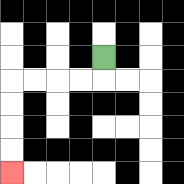{'start': '[4, 2]', 'end': '[0, 7]', 'path_directions': 'D,L,L,L,L,D,D,D,D', 'path_coordinates': '[[4, 2], [4, 3], [3, 3], [2, 3], [1, 3], [0, 3], [0, 4], [0, 5], [0, 6], [0, 7]]'}